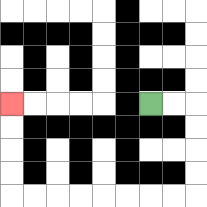{'start': '[6, 4]', 'end': '[0, 4]', 'path_directions': 'R,R,D,D,D,D,L,L,L,L,L,L,L,L,U,U,U,U', 'path_coordinates': '[[6, 4], [7, 4], [8, 4], [8, 5], [8, 6], [8, 7], [8, 8], [7, 8], [6, 8], [5, 8], [4, 8], [3, 8], [2, 8], [1, 8], [0, 8], [0, 7], [0, 6], [0, 5], [0, 4]]'}